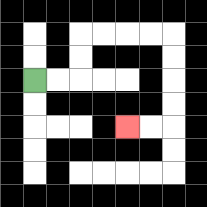{'start': '[1, 3]', 'end': '[5, 5]', 'path_directions': 'R,R,U,U,R,R,R,R,D,D,D,D,L,L', 'path_coordinates': '[[1, 3], [2, 3], [3, 3], [3, 2], [3, 1], [4, 1], [5, 1], [6, 1], [7, 1], [7, 2], [7, 3], [7, 4], [7, 5], [6, 5], [5, 5]]'}